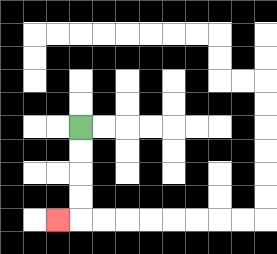{'start': '[3, 5]', 'end': '[2, 9]', 'path_directions': 'D,D,D,D,L', 'path_coordinates': '[[3, 5], [3, 6], [3, 7], [3, 8], [3, 9], [2, 9]]'}